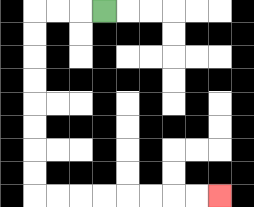{'start': '[4, 0]', 'end': '[9, 8]', 'path_directions': 'L,L,L,D,D,D,D,D,D,D,D,R,R,R,R,R,R,R,R', 'path_coordinates': '[[4, 0], [3, 0], [2, 0], [1, 0], [1, 1], [1, 2], [1, 3], [1, 4], [1, 5], [1, 6], [1, 7], [1, 8], [2, 8], [3, 8], [4, 8], [5, 8], [6, 8], [7, 8], [8, 8], [9, 8]]'}